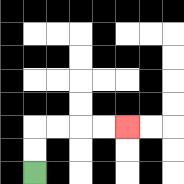{'start': '[1, 7]', 'end': '[5, 5]', 'path_directions': 'U,U,R,R,R,R', 'path_coordinates': '[[1, 7], [1, 6], [1, 5], [2, 5], [3, 5], [4, 5], [5, 5]]'}